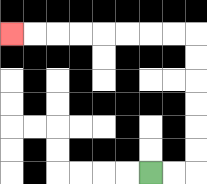{'start': '[6, 7]', 'end': '[0, 1]', 'path_directions': 'R,R,U,U,U,U,U,U,L,L,L,L,L,L,L,L', 'path_coordinates': '[[6, 7], [7, 7], [8, 7], [8, 6], [8, 5], [8, 4], [8, 3], [8, 2], [8, 1], [7, 1], [6, 1], [5, 1], [4, 1], [3, 1], [2, 1], [1, 1], [0, 1]]'}